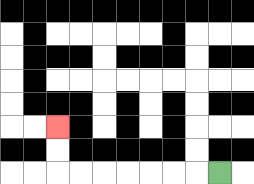{'start': '[9, 7]', 'end': '[2, 5]', 'path_directions': 'L,L,L,L,L,L,L,U,U', 'path_coordinates': '[[9, 7], [8, 7], [7, 7], [6, 7], [5, 7], [4, 7], [3, 7], [2, 7], [2, 6], [2, 5]]'}